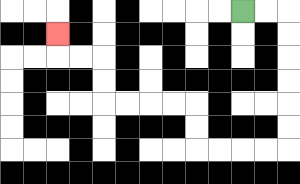{'start': '[10, 0]', 'end': '[2, 1]', 'path_directions': 'R,R,D,D,D,D,D,D,L,L,L,L,U,U,L,L,L,L,U,U,L,L,U', 'path_coordinates': '[[10, 0], [11, 0], [12, 0], [12, 1], [12, 2], [12, 3], [12, 4], [12, 5], [12, 6], [11, 6], [10, 6], [9, 6], [8, 6], [8, 5], [8, 4], [7, 4], [6, 4], [5, 4], [4, 4], [4, 3], [4, 2], [3, 2], [2, 2], [2, 1]]'}